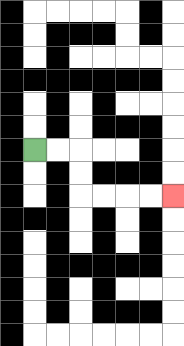{'start': '[1, 6]', 'end': '[7, 8]', 'path_directions': 'R,R,D,D,R,R,R,R', 'path_coordinates': '[[1, 6], [2, 6], [3, 6], [3, 7], [3, 8], [4, 8], [5, 8], [6, 8], [7, 8]]'}